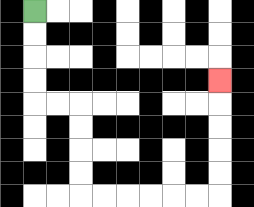{'start': '[1, 0]', 'end': '[9, 3]', 'path_directions': 'D,D,D,D,R,R,D,D,D,D,R,R,R,R,R,R,U,U,U,U,U', 'path_coordinates': '[[1, 0], [1, 1], [1, 2], [1, 3], [1, 4], [2, 4], [3, 4], [3, 5], [3, 6], [3, 7], [3, 8], [4, 8], [5, 8], [6, 8], [7, 8], [8, 8], [9, 8], [9, 7], [9, 6], [9, 5], [9, 4], [9, 3]]'}